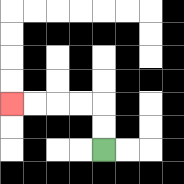{'start': '[4, 6]', 'end': '[0, 4]', 'path_directions': 'U,U,L,L,L,L', 'path_coordinates': '[[4, 6], [4, 5], [4, 4], [3, 4], [2, 4], [1, 4], [0, 4]]'}